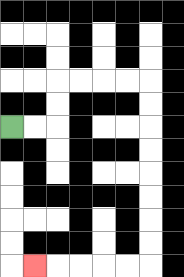{'start': '[0, 5]', 'end': '[1, 11]', 'path_directions': 'R,R,U,U,R,R,R,R,D,D,D,D,D,D,D,D,L,L,L,L,L', 'path_coordinates': '[[0, 5], [1, 5], [2, 5], [2, 4], [2, 3], [3, 3], [4, 3], [5, 3], [6, 3], [6, 4], [6, 5], [6, 6], [6, 7], [6, 8], [6, 9], [6, 10], [6, 11], [5, 11], [4, 11], [3, 11], [2, 11], [1, 11]]'}